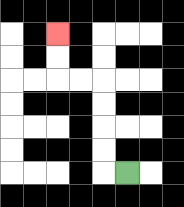{'start': '[5, 7]', 'end': '[2, 1]', 'path_directions': 'L,U,U,U,U,L,L,U,U', 'path_coordinates': '[[5, 7], [4, 7], [4, 6], [4, 5], [4, 4], [4, 3], [3, 3], [2, 3], [2, 2], [2, 1]]'}